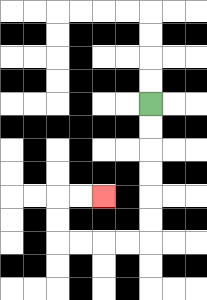{'start': '[6, 4]', 'end': '[4, 8]', 'path_directions': 'D,D,D,D,D,D,L,L,L,L,U,U,R,R', 'path_coordinates': '[[6, 4], [6, 5], [6, 6], [6, 7], [6, 8], [6, 9], [6, 10], [5, 10], [4, 10], [3, 10], [2, 10], [2, 9], [2, 8], [3, 8], [4, 8]]'}